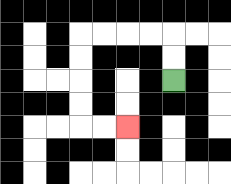{'start': '[7, 3]', 'end': '[5, 5]', 'path_directions': 'U,U,L,L,L,L,D,D,D,D,R,R', 'path_coordinates': '[[7, 3], [7, 2], [7, 1], [6, 1], [5, 1], [4, 1], [3, 1], [3, 2], [3, 3], [3, 4], [3, 5], [4, 5], [5, 5]]'}